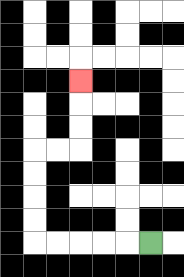{'start': '[6, 10]', 'end': '[3, 3]', 'path_directions': 'L,L,L,L,L,U,U,U,U,R,R,U,U,U', 'path_coordinates': '[[6, 10], [5, 10], [4, 10], [3, 10], [2, 10], [1, 10], [1, 9], [1, 8], [1, 7], [1, 6], [2, 6], [3, 6], [3, 5], [3, 4], [3, 3]]'}